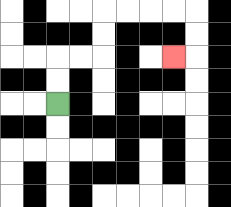{'start': '[2, 4]', 'end': '[7, 2]', 'path_directions': 'U,U,R,R,U,U,R,R,R,R,D,D,L', 'path_coordinates': '[[2, 4], [2, 3], [2, 2], [3, 2], [4, 2], [4, 1], [4, 0], [5, 0], [6, 0], [7, 0], [8, 0], [8, 1], [8, 2], [7, 2]]'}